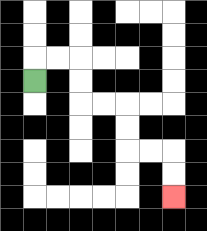{'start': '[1, 3]', 'end': '[7, 8]', 'path_directions': 'U,R,R,D,D,R,R,D,D,R,R,D,D', 'path_coordinates': '[[1, 3], [1, 2], [2, 2], [3, 2], [3, 3], [3, 4], [4, 4], [5, 4], [5, 5], [5, 6], [6, 6], [7, 6], [7, 7], [7, 8]]'}